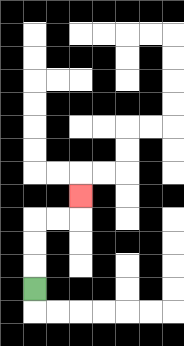{'start': '[1, 12]', 'end': '[3, 8]', 'path_directions': 'U,U,U,R,R,U', 'path_coordinates': '[[1, 12], [1, 11], [1, 10], [1, 9], [2, 9], [3, 9], [3, 8]]'}